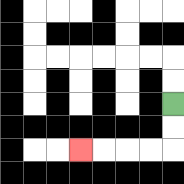{'start': '[7, 4]', 'end': '[3, 6]', 'path_directions': 'D,D,L,L,L,L', 'path_coordinates': '[[7, 4], [7, 5], [7, 6], [6, 6], [5, 6], [4, 6], [3, 6]]'}